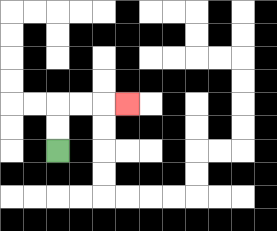{'start': '[2, 6]', 'end': '[5, 4]', 'path_directions': 'U,U,R,R,R', 'path_coordinates': '[[2, 6], [2, 5], [2, 4], [3, 4], [4, 4], [5, 4]]'}